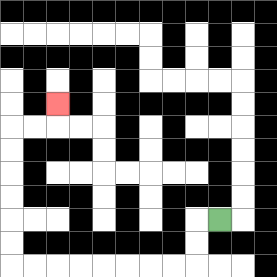{'start': '[9, 9]', 'end': '[2, 4]', 'path_directions': 'L,D,D,L,L,L,L,L,L,L,L,U,U,U,U,U,U,R,R,U', 'path_coordinates': '[[9, 9], [8, 9], [8, 10], [8, 11], [7, 11], [6, 11], [5, 11], [4, 11], [3, 11], [2, 11], [1, 11], [0, 11], [0, 10], [0, 9], [0, 8], [0, 7], [0, 6], [0, 5], [1, 5], [2, 5], [2, 4]]'}